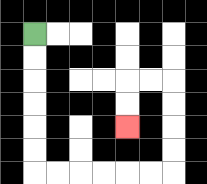{'start': '[1, 1]', 'end': '[5, 5]', 'path_directions': 'D,D,D,D,D,D,R,R,R,R,R,R,U,U,U,U,L,L,D,D', 'path_coordinates': '[[1, 1], [1, 2], [1, 3], [1, 4], [1, 5], [1, 6], [1, 7], [2, 7], [3, 7], [4, 7], [5, 7], [6, 7], [7, 7], [7, 6], [7, 5], [7, 4], [7, 3], [6, 3], [5, 3], [5, 4], [5, 5]]'}